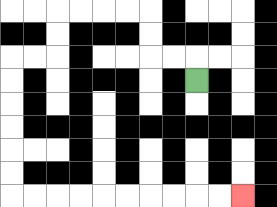{'start': '[8, 3]', 'end': '[10, 8]', 'path_directions': 'U,L,L,U,U,L,L,L,L,D,D,L,L,D,D,D,D,D,D,R,R,R,R,R,R,R,R,R,R', 'path_coordinates': '[[8, 3], [8, 2], [7, 2], [6, 2], [6, 1], [6, 0], [5, 0], [4, 0], [3, 0], [2, 0], [2, 1], [2, 2], [1, 2], [0, 2], [0, 3], [0, 4], [0, 5], [0, 6], [0, 7], [0, 8], [1, 8], [2, 8], [3, 8], [4, 8], [5, 8], [6, 8], [7, 8], [8, 8], [9, 8], [10, 8]]'}